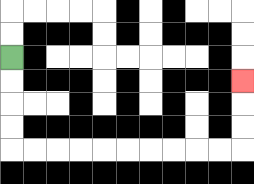{'start': '[0, 2]', 'end': '[10, 3]', 'path_directions': 'D,D,D,D,R,R,R,R,R,R,R,R,R,R,U,U,U', 'path_coordinates': '[[0, 2], [0, 3], [0, 4], [0, 5], [0, 6], [1, 6], [2, 6], [3, 6], [4, 6], [5, 6], [6, 6], [7, 6], [8, 6], [9, 6], [10, 6], [10, 5], [10, 4], [10, 3]]'}